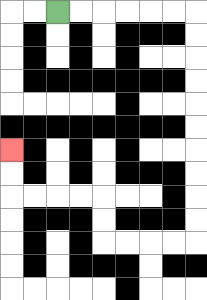{'start': '[2, 0]', 'end': '[0, 6]', 'path_directions': 'R,R,R,R,R,R,D,D,D,D,D,D,D,D,D,D,L,L,L,L,U,U,L,L,L,L,U,U', 'path_coordinates': '[[2, 0], [3, 0], [4, 0], [5, 0], [6, 0], [7, 0], [8, 0], [8, 1], [8, 2], [8, 3], [8, 4], [8, 5], [8, 6], [8, 7], [8, 8], [8, 9], [8, 10], [7, 10], [6, 10], [5, 10], [4, 10], [4, 9], [4, 8], [3, 8], [2, 8], [1, 8], [0, 8], [0, 7], [0, 6]]'}